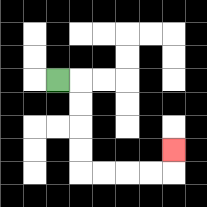{'start': '[2, 3]', 'end': '[7, 6]', 'path_directions': 'R,D,D,D,D,R,R,R,R,U', 'path_coordinates': '[[2, 3], [3, 3], [3, 4], [3, 5], [3, 6], [3, 7], [4, 7], [5, 7], [6, 7], [7, 7], [7, 6]]'}